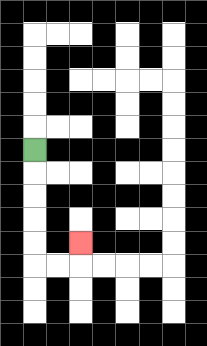{'start': '[1, 6]', 'end': '[3, 10]', 'path_directions': 'D,D,D,D,D,R,R,U', 'path_coordinates': '[[1, 6], [1, 7], [1, 8], [1, 9], [1, 10], [1, 11], [2, 11], [3, 11], [3, 10]]'}